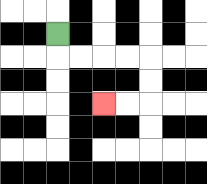{'start': '[2, 1]', 'end': '[4, 4]', 'path_directions': 'D,R,R,R,R,D,D,L,L', 'path_coordinates': '[[2, 1], [2, 2], [3, 2], [4, 2], [5, 2], [6, 2], [6, 3], [6, 4], [5, 4], [4, 4]]'}